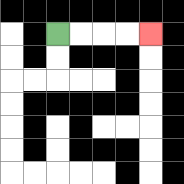{'start': '[2, 1]', 'end': '[6, 1]', 'path_directions': 'R,R,R,R', 'path_coordinates': '[[2, 1], [3, 1], [4, 1], [5, 1], [6, 1]]'}